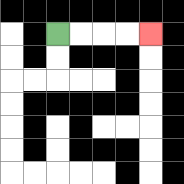{'start': '[2, 1]', 'end': '[6, 1]', 'path_directions': 'R,R,R,R', 'path_coordinates': '[[2, 1], [3, 1], [4, 1], [5, 1], [6, 1]]'}